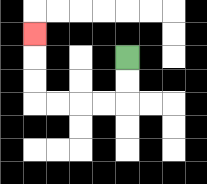{'start': '[5, 2]', 'end': '[1, 1]', 'path_directions': 'D,D,L,L,L,L,U,U,U', 'path_coordinates': '[[5, 2], [5, 3], [5, 4], [4, 4], [3, 4], [2, 4], [1, 4], [1, 3], [1, 2], [1, 1]]'}